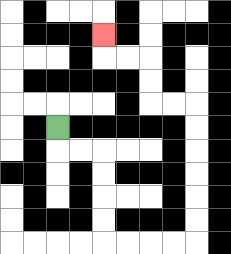{'start': '[2, 5]', 'end': '[4, 1]', 'path_directions': 'D,R,R,D,D,D,D,R,R,R,R,U,U,U,U,U,U,L,L,U,U,L,L,U', 'path_coordinates': '[[2, 5], [2, 6], [3, 6], [4, 6], [4, 7], [4, 8], [4, 9], [4, 10], [5, 10], [6, 10], [7, 10], [8, 10], [8, 9], [8, 8], [8, 7], [8, 6], [8, 5], [8, 4], [7, 4], [6, 4], [6, 3], [6, 2], [5, 2], [4, 2], [4, 1]]'}